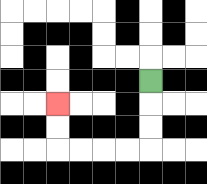{'start': '[6, 3]', 'end': '[2, 4]', 'path_directions': 'D,D,D,L,L,L,L,U,U', 'path_coordinates': '[[6, 3], [6, 4], [6, 5], [6, 6], [5, 6], [4, 6], [3, 6], [2, 6], [2, 5], [2, 4]]'}